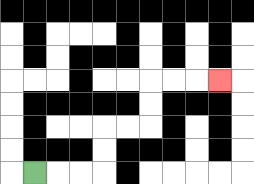{'start': '[1, 7]', 'end': '[9, 3]', 'path_directions': 'R,R,R,U,U,R,R,U,U,R,R,R', 'path_coordinates': '[[1, 7], [2, 7], [3, 7], [4, 7], [4, 6], [4, 5], [5, 5], [6, 5], [6, 4], [6, 3], [7, 3], [8, 3], [9, 3]]'}